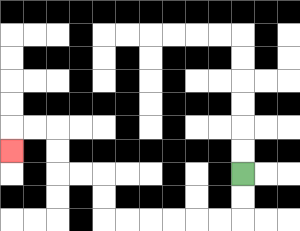{'start': '[10, 7]', 'end': '[0, 6]', 'path_directions': 'D,D,L,L,L,L,L,L,U,U,L,L,U,U,L,L,D', 'path_coordinates': '[[10, 7], [10, 8], [10, 9], [9, 9], [8, 9], [7, 9], [6, 9], [5, 9], [4, 9], [4, 8], [4, 7], [3, 7], [2, 7], [2, 6], [2, 5], [1, 5], [0, 5], [0, 6]]'}